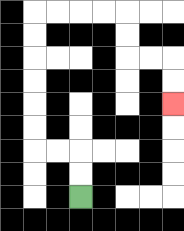{'start': '[3, 8]', 'end': '[7, 4]', 'path_directions': 'U,U,L,L,U,U,U,U,U,U,R,R,R,R,D,D,R,R,D,D', 'path_coordinates': '[[3, 8], [3, 7], [3, 6], [2, 6], [1, 6], [1, 5], [1, 4], [1, 3], [1, 2], [1, 1], [1, 0], [2, 0], [3, 0], [4, 0], [5, 0], [5, 1], [5, 2], [6, 2], [7, 2], [7, 3], [7, 4]]'}